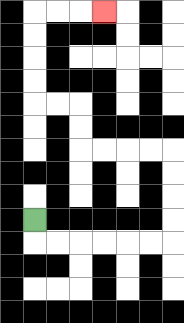{'start': '[1, 9]', 'end': '[4, 0]', 'path_directions': 'D,R,R,R,R,R,R,U,U,U,U,L,L,L,L,U,U,L,L,U,U,U,U,R,R,R', 'path_coordinates': '[[1, 9], [1, 10], [2, 10], [3, 10], [4, 10], [5, 10], [6, 10], [7, 10], [7, 9], [7, 8], [7, 7], [7, 6], [6, 6], [5, 6], [4, 6], [3, 6], [3, 5], [3, 4], [2, 4], [1, 4], [1, 3], [1, 2], [1, 1], [1, 0], [2, 0], [3, 0], [4, 0]]'}